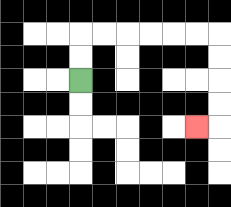{'start': '[3, 3]', 'end': '[8, 5]', 'path_directions': 'U,U,R,R,R,R,R,R,D,D,D,D,L', 'path_coordinates': '[[3, 3], [3, 2], [3, 1], [4, 1], [5, 1], [6, 1], [7, 1], [8, 1], [9, 1], [9, 2], [9, 3], [9, 4], [9, 5], [8, 5]]'}